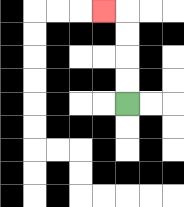{'start': '[5, 4]', 'end': '[4, 0]', 'path_directions': 'U,U,U,U,L', 'path_coordinates': '[[5, 4], [5, 3], [5, 2], [5, 1], [5, 0], [4, 0]]'}